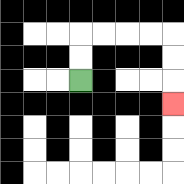{'start': '[3, 3]', 'end': '[7, 4]', 'path_directions': 'U,U,R,R,R,R,D,D,D', 'path_coordinates': '[[3, 3], [3, 2], [3, 1], [4, 1], [5, 1], [6, 1], [7, 1], [7, 2], [7, 3], [7, 4]]'}